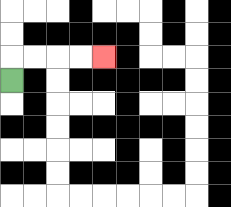{'start': '[0, 3]', 'end': '[4, 2]', 'path_directions': 'U,R,R,R,R', 'path_coordinates': '[[0, 3], [0, 2], [1, 2], [2, 2], [3, 2], [4, 2]]'}